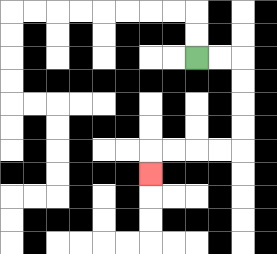{'start': '[8, 2]', 'end': '[6, 7]', 'path_directions': 'R,R,D,D,D,D,L,L,L,L,D', 'path_coordinates': '[[8, 2], [9, 2], [10, 2], [10, 3], [10, 4], [10, 5], [10, 6], [9, 6], [8, 6], [7, 6], [6, 6], [6, 7]]'}